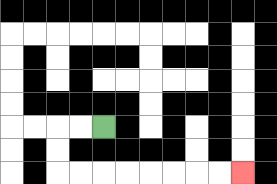{'start': '[4, 5]', 'end': '[10, 7]', 'path_directions': 'L,L,D,D,R,R,R,R,R,R,R,R', 'path_coordinates': '[[4, 5], [3, 5], [2, 5], [2, 6], [2, 7], [3, 7], [4, 7], [5, 7], [6, 7], [7, 7], [8, 7], [9, 7], [10, 7]]'}